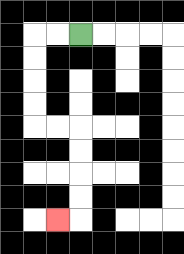{'start': '[3, 1]', 'end': '[2, 9]', 'path_directions': 'L,L,D,D,D,D,R,R,D,D,D,D,L', 'path_coordinates': '[[3, 1], [2, 1], [1, 1], [1, 2], [1, 3], [1, 4], [1, 5], [2, 5], [3, 5], [3, 6], [3, 7], [3, 8], [3, 9], [2, 9]]'}